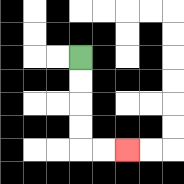{'start': '[3, 2]', 'end': '[5, 6]', 'path_directions': 'D,D,D,D,R,R', 'path_coordinates': '[[3, 2], [3, 3], [3, 4], [3, 5], [3, 6], [4, 6], [5, 6]]'}